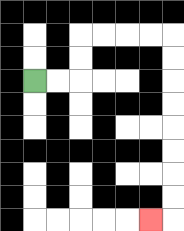{'start': '[1, 3]', 'end': '[6, 9]', 'path_directions': 'R,R,U,U,R,R,R,R,D,D,D,D,D,D,D,D,L', 'path_coordinates': '[[1, 3], [2, 3], [3, 3], [3, 2], [3, 1], [4, 1], [5, 1], [6, 1], [7, 1], [7, 2], [7, 3], [7, 4], [7, 5], [7, 6], [7, 7], [7, 8], [7, 9], [6, 9]]'}